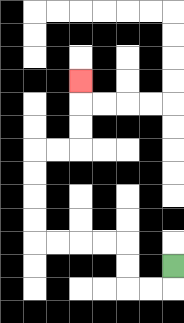{'start': '[7, 11]', 'end': '[3, 3]', 'path_directions': 'D,L,L,U,U,L,L,L,L,U,U,U,U,R,R,U,U,U', 'path_coordinates': '[[7, 11], [7, 12], [6, 12], [5, 12], [5, 11], [5, 10], [4, 10], [3, 10], [2, 10], [1, 10], [1, 9], [1, 8], [1, 7], [1, 6], [2, 6], [3, 6], [3, 5], [3, 4], [3, 3]]'}